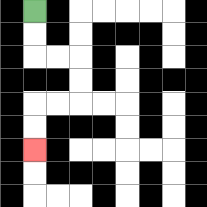{'start': '[1, 0]', 'end': '[1, 6]', 'path_directions': 'D,D,R,R,D,D,L,L,D,D', 'path_coordinates': '[[1, 0], [1, 1], [1, 2], [2, 2], [3, 2], [3, 3], [3, 4], [2, 4], [1, 4], [1, 5], [1, 6]]'}